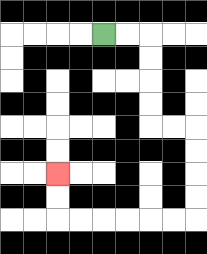{'start': '[4, 1]', 'end': '[2, 7]', 'path_directions': 'R,R,D,D,D,D,R,R,D,D,D,D,L,L,L,L,L,L,U,U', 'path_coordinates': '[[4, 1], [5, 1], [6, 1], [6, 2], [6, 3], [6, 4], [6, 5], [7, 5], [8, 5], [8, 6], [8, 7], [8, 8], [8, 9], [7, 9], [6, 9], [5, 9], [4, 9], [3, 9], [2, 9], [2, 8], [2, 7]]'}